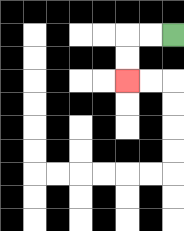{'start': '[7, 1]', 'end': '[5, 3]', 'path_directions': 'L,L,D,D', 'path_coordinates': '[[7, 1], [6, 1], [5, 1], [5, 2], [5, 3]]'}